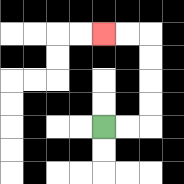{'start': '[4, 5]', 'end': '[4, 1]', 'path_directions': 'R,R,U,U,U,U,L,L', 'path_coordinates': '[[4, 5], [5, 5], [6, 5], [6, 4], [6, 3], [6, 2], [6, 1], [5, 1], [4, 1]]'}